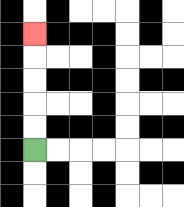{'start': '[1, 6]', 'end': '[1, 1]', 'path_directions': 'U,U,U,U,U', 'path_coordinates': '[[1, 6], [1, 5], [1, 4], [1, 3], [1, 2], [1, 1]]'}